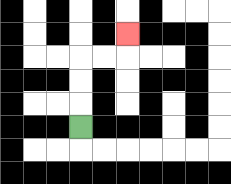{'start': '[3, 5]', 'end': '[5, 1]', 'path_directions': 'U,U,U,R,R,U', 'path_coordinates': '[[3, 5], [3, 4], [3, 3], [3, 2], [4, 2], [5, 2], [5, 1]]'}